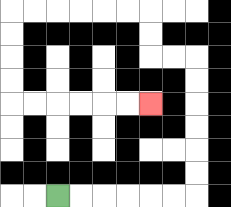{'start': '[2, 8]', 'end': '[6, 4]', 'path_directions': 'R,R,R,R,R,R,U,U,U,U,U,U,L,L,U,U,L,L,L,L,L,L,D,D,D,D,R,R,R,R,R,R', 'path_coordinates': '[[2, 8], [3, 8], [4, 8], [5, 8], [6, 8], [7, 8], [8, 8], [8, 7], [8, 6], [8, 5], [8, 4], [8, 3], [8, 2], [7, 2], [6, 2], [6, 1], [6, 0], [5, 0], [4, 0], [3, 0], [2, 0], [1, 0], [0, 0], [0, 1], [0, 2], [0, 3], [0, 4], [1, 4], [2, 4], [3, 4], [4, 4], [5, 4], [6, 4]]'}